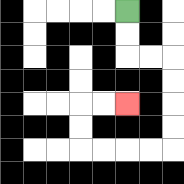{'start': '[5, 0]', 'end': '[5, 4]', 'path_directions': 'D,D,R,R,D,D,D,D,L,L,L,L,U,U,R,R', 'path_coordinates': '[[5, 0], [5, 1], [5, 2], [6, 2], [7, 2], [7, 3], [7, 4], [7, 5], [7, 6], [6, 6], [5, 6], [4, 6], [3, 6], [3, 5], [3, 4], [4, 4], [5, 4]]'}